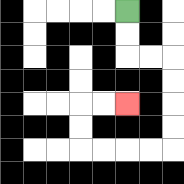{'start': '[5, 0]', 'end': '[5, 4]', 'path_directions': 'D,D,R,R,D,D,D,D,L,L,L,L,U,U,R,R', 'path_coordinates': '[[5, 0], [5, 1], [5, 2], [6, 2], [7, 2], [7, 3], [7, 4], [7, 5], [7, 6], [6, 6], [5, 6], [4, 6], [3, 6], [3, 5], [3, 4], [4, 4], [5, 4]]'}